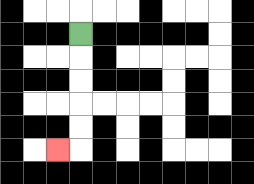{'start': '[3, 1]', 'end': '[2, 6]', 'path_directions': 'D,D,D,D,D,L', 'path_coordinates': '[[3, 1], [3, 2], [3, 3], [3, 4], [3, 5], [3, 6], [2, 6]]'}